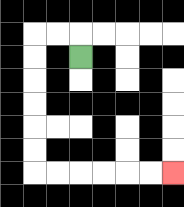{'start': '[3, 2]', 'end': '[7, 7]', 'path_directions': 'U,L,L,D,D,D,D,D,D,R,R,R,R,R,R', 'path_coordinates': '[[3, 2], [3, 1], [2, 1], [1, 1], [1, 2], [1, 3], [1, 4], [1, 5], [1, 6], [1, 7], [2, 7], [3, 7], [4, 7], [5, 7], [6, 7], [7, 7]]'}